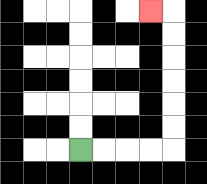{'start': '[3, 6]', 'end': '[6, 0]', 'path_directions': 'R,R,R,R,U,U,U,U,U,U,L', 'path_coordinates': '[[3, 6], [4, 6], [5, 6], [6, 6], [7, 6], [7, 5], [7, 4], [7, 3], [7, 2], [7, 1], [7, 0], [6, 0]]'}